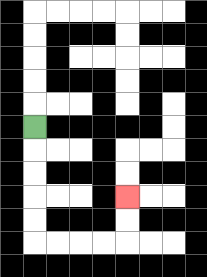{'start': '[1, 5]', 'end': '[5, 8]', 'path_directions': 'D,D,D,D,D,R,R,R,R,U,U', 'path_coordinates': '[[1, 5], [1, 6], [1, 7], [1, 8], [1, 9], [1, 10], [2, 10], [3, 10], [4, 10], [5, 10], [5, 9], [5, 8]]'}